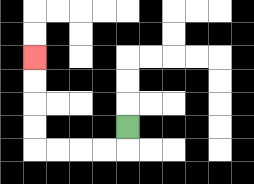{'start': '[5, 5]', 'end': '[1, 2]', 'path_directions': 'D,L,L,L,L,U,U,U,U', 'path_coordinates': '[[5, 5], [5, 6], [4, 6], [3, 6], [2, 6], [1, 6], [1, 5], [1, 4], [1, 3], [1, 2]]'}